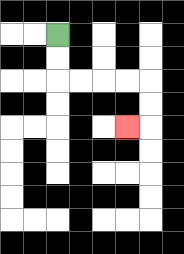{'start': '[2, 1]', 'end': '[5, 5]', 'path_directions': 'D,D,R,R,R,R,D,D,L', 'path_coordinates': '[[2, 1], [2, 2], [2, 3], [3, 3], [4, 3], [5, 3], [6, 3], [6, 4], [6, 5], [5, 5]]'}